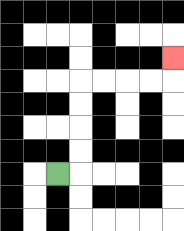{'start': '[2, 7]', 'end': '[7, 2]', 'path_directions': 'R,U,U,U,U,R,R,R,R,U', 'path_coordinates': '[[2, 7], [3, 7], [3, 6], [3, 5], [3, 4], [3, 3], [4, 3], [5, 3], [6, 3], [7, 3], [7, 2]]'}